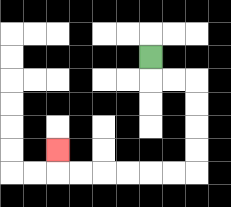{'start': '[6, 2]', 'end': '[2, 6]', 'path_directions': 'D,R,R,D,D,D,D,L,L,L,L,L,L,U', 'path_coordinates': '[[6, 2], [6, 3], [7, 3], [8, 3], [8, 4], [8, 5], [8, 6], [8, 7], [7, 7], [6, 7], [5, 7], [4, 7], [3, 7], [2, 7], [2, 6]]'}